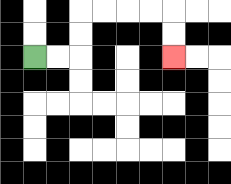{'start': '[1, 2]', 'end': '[7, 2]', 'path_directions': 'R,R,U,U,R,R,R,R,D,D', 'path_coordinates': '[[1, 2], [2, 2], [3, 2], [3, 1], [3, 0], [4, 0], [5, 0], [6, 0], [7, 0], [7, 1], [7, 2]]'}